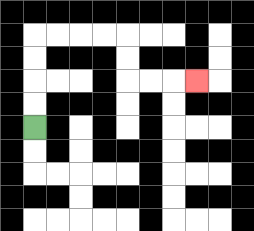{'start': '[1, 5]', 'end': '[8, 3]', 'path_directions': 'U,U,U,U,R,R,R,R,D,D,R,R,R', 'path_coordinates': '[[1, 5], [1, 4], [1, 3], [1, 2], [1, 1], [2, 1], [3, 1], [4, 1], [5, 1], [5, 2], [5, 3], [6, 3], [7, 3], [8, 3]]'}